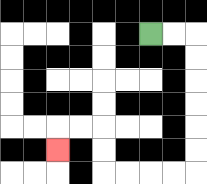{'start': '[6, 1]', 'end': '[2, 6]', 'path_directions': 'R,R,D,D,D,D,D,D,L,L,L,L,U,U,L,L,D', 'path_coordinates': '[[6, 1], [7, 1], [8, 1], [8, 2], [8, 3], [8, 4], [8, 5], [8, 6], [8, 7], [7, 7], [6, 7], [5, 7], [4, 7], [4, 6], [4, 5], [3, 5], [2, 5], [2, 6]]'}